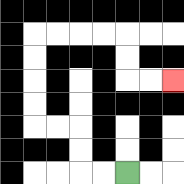{'start': '[5, 7]', 'end': '[7, 3]', 'path_directions': 'L,L,U,U,L,L,U,U,U,U,R,R,R,R,D,D,R,R', 'path_coordinates': '[[5, 7], [4, 7], [3, 7], [3, 6], [3, 5], [2, 5], [1, 5], [1, 4], [1, 3], [1, 2], [1, 1], [2, 1], [3, 1], [4, 1], [5, 1], [5, 2], [5, 3], [6, 3], [7, 3]]'}